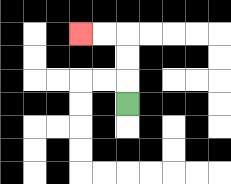{'start': '[5, 4]', 'end': '[3, 1]', 'path_directions': 'U,U,U,L,L', 'path_coordinates': '[[5, 4], [5, 3], [5, 2], [5, 1], [4, 1], [3, 1]]'}